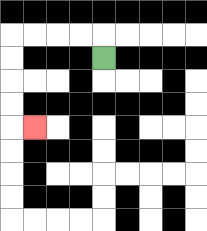{'start': '[4, 2]', 'end': '[1, 5]', 'path_directions': 'U,L,L,L,L,D,D,D,D,R', 'path_coordinates': '[[4, 2], [4, 1], [3, 1], [2, 1], [1, 1], [0, 1], [0, 2], [0, 3], [0, 4], [0, 5], [1, 5]]'}